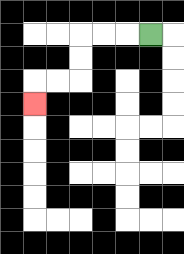{'start': '[6, 1]', 'end': '[1, 4]', 'path_directions': 'L,L,L,D,D,L,L,D', 'path_coordinates': '[[6, 1], [5, 1], [4, 1], [3, 1], [3, 2], [3, 3], [2, 3], [1, 3], [1, 4]]'}